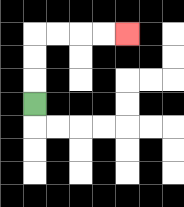{'start': '[1, 4]', 'end': '[5, 1]', 'path_directions': 'U,U,U,R,R,R,R', 'path_coordinates': '[[1, 4], [1, 3], [1, 2], [1, 1], [2, 1], [3, 1], [4, 1], [5, 1]]'}